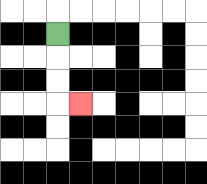{'start': '[2, 1]', 'end': '[3, 4]', 'path_directions': 'D,D,D,R', 'path_coordinates': '[[2, 1], [2, 2], [2, 3], [2, 4], [3, 4]]'}